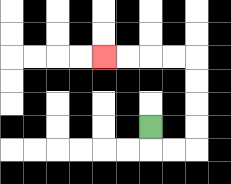{'start': '[6, 5]', 'end': '[4, 2]', 'path_directions': 'D,R,R,U,U,U,U,L,L,L,L', 'path_coordinates': '[[6, 5], [6, 6], [7, 6], [8, 6], [8, 5], [8, 4], [8, 3], [8, 2], [7, 2], [6, 2], [5, 2], [4, 2]]'}